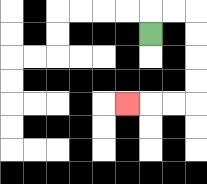{'start': '[6, 1]', 'end': '[5, 4]', 'path_directions': 'U,R,R,D,D,D,D,L,L,L', 'path_coordinates': '[[6, 1], [6, 0], [7, 0], [8, 0], [8, 1], [8, 2], [8, 3], [8, 4], [7, 4], [6, 4], [5, 4]]'}